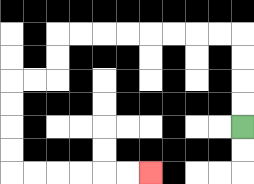{'start': '[10, 5]', 'end': '[6, 7]', 'path_directions': 'U,U,U,U,L,L,L,L,L,L,L,L,D,D,L,L,D,D,D,D,R,R,R,R,R,R', 'path_coordinates': '[[10, 5], [10, 4], [10, 3], [10, 2], [10, 1], [9, 1], [8, 1], [7, 1], [6, 1], [5, 1], [4, 1], [3, 1], [2, 1], [2, 2], [2, 3], [1, 3], [0, 3], [0, 4], [0, 5], [0, 6], [0, 7], [1, 7], [2, 7], [3, 7], [4, 7], [5, 7], [6, 7]]'}